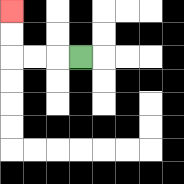{'start': '[3, 2]', 'end': '[0, 0]', 'path_directions': 'L,L,L,U,U', 'path_coordinates': '[[3, 2], [2, 2], [1, 2], [0, 2], [0, 1], [0, 0]]'}